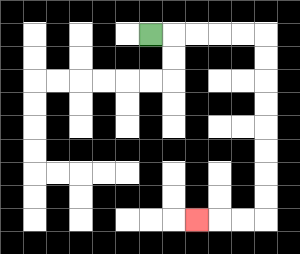{'start': '[6, 1]', 'end': '[8, 9]', 'path_directions': 'R,R,R,R,R,D,D,D,D,D,D,D,D,L,L,L', 'path_coordinates': '[[6, 1], [7, 1], [8, 1], [9, 1], [10, 1], [11, 1], [11, 2], [11, 3], [11, 4], [11, 5], [11, 6], [11, 7], [11, 8], [11, 9], [10, 9], [9, 9], [8, 9]]'}